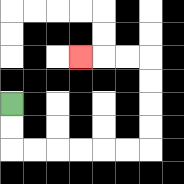{'start': '[0, 4]', 'end': '[3, 2]', 'path_directions': 'D,D,R,R,R,R,R,R,U,U,U,U,L,L,L', 'path_coordinates': '[[0, 4], [0, 5], [0, 6], [1, 6], [2, 6], [3, 6], [4, 6], [5, 6], [6, 6], [6, 5], [6, 4], [6, 3], [6, 2], [5, 2], [4, 2], [3, 2]]'}